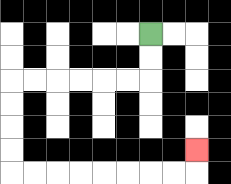{'start': '[6, 1]', 'end': '[8, 6]', 'path_directions': 'D,D,L,L,L,L,L,L,D,D,D,D,R,R,R,R,R,R,R,R,U', 'path_coordinates': '[[6, 1], [6, 2], [6, 3], [5, 3], [4, 3], [3, 3], [2, 3], [1, 3], [0, 3], [0, 4], [0, 5], [0, 6], [0, 7], [1, 7], [2, 7], [3, 7], [4, 7], [5, 7], [6, 7], [7, 7], [8, 7], [8, 6]]'}